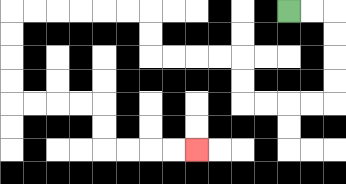{'start': '[12, 0]', 'end': '[8, 6]', 'path_directions': 'R,R,D,D,D,D,L,L,L,L,U,U,L,L,L,L,U,U,L,L,L,L,L,L,D,D,D,D,R,R,R,R,D,D,R,R,R,R', 'path_coordinates': '[[12, 0], [13, 0], [14, 0], [14, 1], [14, 2], [14, 3], [14, 4], [13, 4], [12, 4], [11, 4], [10, 4], [10, 3], [10, 2], [9, 2], [8, 2], [7, 2], [6, 2], [6, 1], [6, 0], [5, 0], [4, 0], [3, 0], [2, 0], [1, 0], [0, 0], [0, 1], [0, 2], [0, 3], [0, 4], [1, 4], [2, 4], [3, 4], [4, 4], [4, 5], [4, 6], [5, 6], [6, 6], [7, 6], [8, 6]]'}